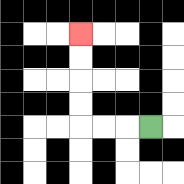{'start': '[6, 5]', 'end': '[3, 1]', 'path_directions': 'L,L,L,U,U,U,U', 'path_coordinates': '[[6, 5], [5, 5], [4, 5], [3, 5], [3, 4], [3, 3], [3, 2], [3, 1]]'}